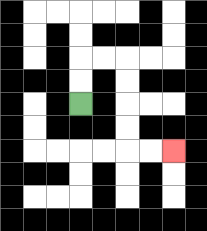{'start': '[3, 4]', 'end': '[7, 6]', 'path_directions': 'U,U,R,R,D,D,D,D,R,R', 'path_coordinates': '[[3, 4], [3, 3], [3, 2], [4, 2], [5, 2], [5, 3], [5, 4], [5, 5], [5, 6], [6, 6], [7, 6]]'}